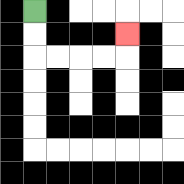{'start': '[1, 0]', 'end': '[5, 1]', 'path_directions': 'D,D,R,R,R,R,U', 'path_coordinates': '[[1, 0], [1, 1], [1, 2], [2, 2], [3, 2], [4, 2], [5, 2], [5, 1]]'}